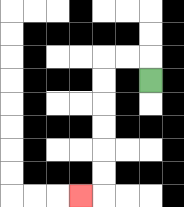{'start': '[6, 3]', 'end': '[3, 8]', 'path_directions': 'U,L,L,D,D,D,D,D,D,L', 'path_coordinates': '[[6, 3], [6, 2], [5, 2], [4, 2], [4, 3], [4, 4], [4, 5], [4, 6], [4, 7], [4, 8], [3, 8]]'}